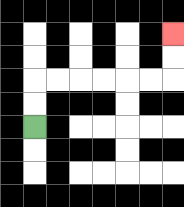{'start': '[1, 5]', 'end': '[7, 1]', 'path_directions': 'U,U,R,R,R,R,R,R,U,U', 'path_coordinates': '[[1, 5], [1, 4], [1, 3], [2, 3], [3, 3], [4, 3], [5, 3], [6, 3], [7, 3], [7, 2], [7, 1]]'}